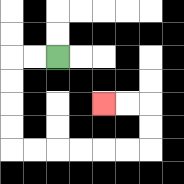{'start': '[2, 2]', 'end': '[4, 4]', 'path_directions': 'L,L,D,D,D,D,R,R,R,R,R,R,U,U,L,L', 'path_coordinates': '[[2, 2], [1, 2], [0, 2], [0, 3], [0, 4], [0, 5], [0, 6], [1, 6], [2, 6], [3, 6], [4, 6], [5, 6], [6, 6], [6, 5], [6, 4], [5, 4], [4, 4]]'}